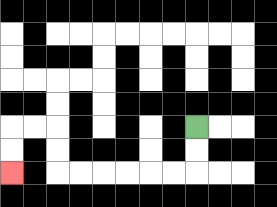{'start': '[8, 5]', 'end': '[0, 7]', 'path_directions': 'D,D,L,L,L,L,L,L,U,U,L,L,D,D', 'path_coordinates': '[[8, 5], [8, 6], [8, 7], [7, 7], [6, 7], [5, 7], [4, 7], [3, 7], [2, 7], [2, 6], [2, 5], [1, 5], [0, 5], [0, 6], [0, 7]]'}